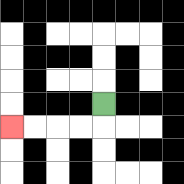{'start': '[4, 4]', 'end': '[0, 5]', 'path_directions': 'D,L,L,L,L', 'path_coordinates': '[[4, 4], [4, 5], [3, 5], [2, 5], [1, 5], [0, 5]]'}